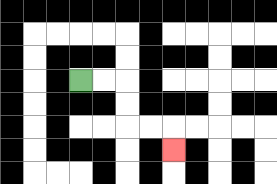{'start': '[3, 3]', 'end': '[7, 6]', 'path_directions': 'R,R,D,D,R,R,D', 'path_coordinates': '[[3, 3], [4, 3], [5, 3], [5, 4], [5, 5], [6, 5], [7, 5], [7, 6]]'}